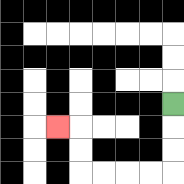{'start': '[7, 4]', 'end': '[2, 5]', 'path_directions': 'D,D,D,L,L,L,L,U,U,L', 'path_coordinates': '[[7, 4], [7, 5], [7, 6], [7, 7], [6, 7], [5, 7], [4, 7], [3, 7], [3, 6], [3, 5], [2, 5]]'}